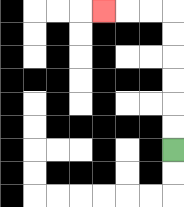{'start': '[7, 6]', 'end': '[4, 0]', 'path_directions': 'U,U,U,U,U,U,L,L,L', 'path_coordinates': '[[7, 6], [7, 5], [7, 4], [7, 3], [7, 2], [7, 1], [7, 0], [6, 0], [5, 0], [4, 0]]'}